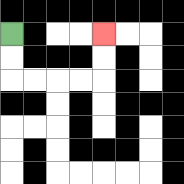{'start': '[0, 1]', 'end': '[4, 1]', 'path_directions': 'D,D,R,R,R,R,U,U', 'path_coordinates': '[[0, 1], [0, 2], [0, 3], [1, 3], [2, 3], [3, 3], [4, 3], [4, 2], [4, 1]]'}